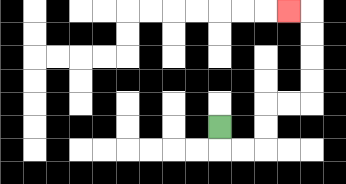{'start': '[9, 5]', 'end': '[12, 0]', 'path_directions': 'D,R,R,U,U,R,R,U,U,U,U,L', 'path_coordinates': '[[9, 5], [9, 6], [10, 6], [11, 6], [11, 5], [11, 4], [12, 4], [13, 4], [13, 3], [13, 2], [13, 1], [13, 0], [12, 0]]'}